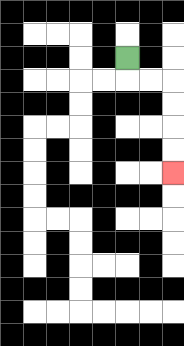{'start': '[5, 2]', 'end': '[7, 7]', 'path_directions': 'D,R,R,D,D,D,D', 'path_coordinates': '[[5, 2], [5, 3], [6, 3], [7, 3], [7, 4], [7, 5], [7, 6], [7, 7]]'}